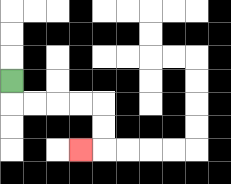{'start': '[0, 3]', 'end': '[3, 6]', 'path_directions': 'D,R,R,R,R,D,D,L', 'path_coordinates': '[[0, 3], [0, 4], [1, 4], [2, 4], [3, 4], [4, 4], [4, 5], [4, 6], [3, 6]]'}